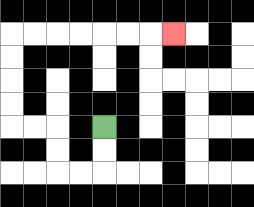{'start': '[4, 5]', 'end': '[7, 1]', 'path_directions': 'D,D,L,L,U,U,L,L,U,U,U,U,R,R,R,R,R,R,R', 'path_coordinates': '[[4, 5], [4, 6], [4, 7], [3, 7], [2, 7], [2, 6], [2, 5], [1, 5], [0, 5], [0, 4], [0, 3], [0, 2], [0, 1], [1, 1], [2, 1], [3, 1], [4, 1], [5, 1], [6, 1], [7, 1]]'}